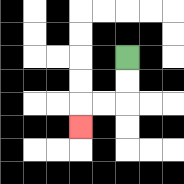{'start': '[5, 2]', 'end': '[3, 5]', 'path_directions': 'D,D,L,L,D', 'path_coordinates': '[[5, 2], [5, 3], [5, 4], [4, 4], [3, 4], [3, 5]]'}